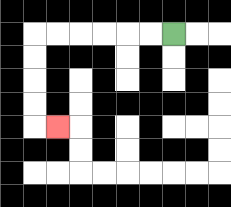{'start': '[7, 1]', 'end': '[2, 5]', 'path_directions': 'L,L,L,L,L,L,D,D,D,D,R', 'path_coordinates': '[[7, 1], [6, 1], [5, 1], [4, 1], [3, 1], [2, 1], [1, 1], [1, 2], [1, 3], [1, 4], [1, 5], [2, 5]]'}